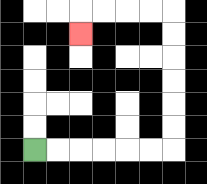{'start': '[1, 6]', 'end': '[3, 1]', 'path_directions': 'R,R,R,R,R,R,U,U,U,U,U,U,L,L,L,L,D', 'path_coordinates': '[[1, 6], [2, 6], [3, 6], [4, 6], [5, 6], [6, 6], [7, 6], [7, 5], [7, 4], [7, 3], [7, 2], [7, 1], [7, 0], [6, 0], [5, 0], [4, 0], [3, 0], [3, 1]]'}